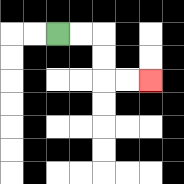{'start': '[2, 1]', 'end': '[6, 3]', 'path_directions': 'R,R,D,D,R,R', 'path_coordinates': '[[2, 1], [3, 1], [4, 1], [4, 2], [4, 3], [5, 3], [6, 3]]'}